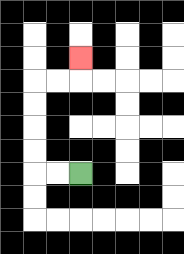{'start': '[3, 7]', 'end': '[3, 2]', 'path_directions': 'L,L,U,U,U,U,R,R,U', 'path_coordinates': '[[3, 7], [2, 7], [1, 7], [1, 6], [1, 5], [1, 4], [1, 3], [2, 3], [3, 3], [3, 2]]'}